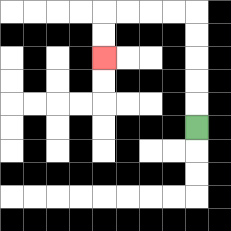{'start': '[8, 5]', 'end': '[4, 2]', 'path_directions': 'U,U,U,U,U,L,L,L,L,D,D', 'path_coordinates': '[[8, 5], [8, 4], [8, 3], [8, 2], [8, 1], [8, 0], [7, 0], [6, 0], [5, 0], [4, 0], [4, 1], [4, 2]]'}